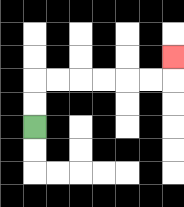{'start': '[1, 5]', 'end': '[7, 2]', 'path_directions': 'U,U,R,R,R,R,R,R,U', 'path_coordinates': '[[1, 5], [1, 4], [1, 3], [2, 3], [3, 3], [4, 3], [5, 3], [6, 3], [7, 3], [7, 2]]'}